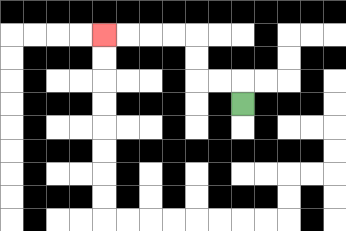{'start': '[10, 4]', 'end': '[4, 1]', 'path_directions': 'U,L,L,U,U,L,L,L,L', 'path_coordinates': '[[10, 4], [10, 3], [9, 3], [8, 3], [8, 2], [8, 1], [7, 1], [6, 1], [5, 1], [4, 1]]'}